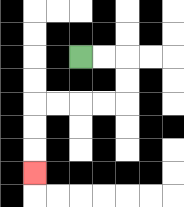{'start': '[3, 2]', 'end': '[1, 7]', 'path_directions': 'R,R,D,D,L,L,L,L,D,D,D', 'path_coordinates': '[[3, 2], [4, 2], [5, 2], [5, 3], [5, 4], [4, 4], [3, 4], [2, 4], [1, 4], [1, 5], [1, 6], [1, 7]]'}